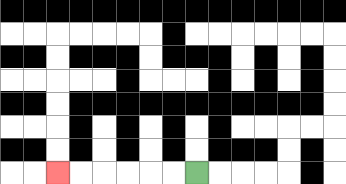{'start': '[8, 7]', 'end': '[2, 7]', 'path_directions': 'L,L,L,L,L,L', 'path_coordinates': '[[8, 7], [7, 7], [6, 7], [5, 7], [4, 7], [3, 7], [2, 7]]'}